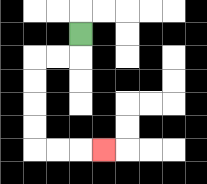{'start': '[3, 1]', 'end': '[4, 6]', 'path_directions': 'D,L,L,D,D,D,D,R,R,R', 'path_coordinates': '[[3, 1], [3, 2], [2, 2], [1, 2], [1, 3], [1, 4], [1, 5], [1, 6], [2, 6], [3, 6], [4, 6]]'}